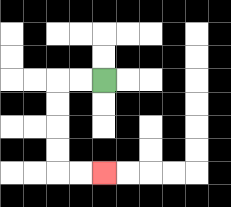{'start': '[4, 3]', 'end': '[4, 7]', 'path_directions': 'L,L,D,D,D,D,R,R', 'path_coordinates': '[[4, 3], [3, 3], [2, 3], [2, 4], [2, 5], [2, 6], [2, 7], [3, 7], [4, 7]]'}